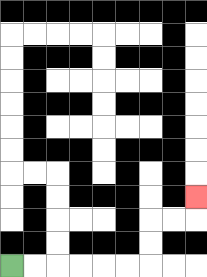{'start': '[0, 11]', 'end': '[8, 8]', 'path_directions': 'R,R,R,R,R,R,U,U,R,R,U', 'path_coordinates': '[[0, 11], [1, 11], [2, 11], [3, 11], [4, 11], [5, 11], [6, 11], [6, 10], [6, 9], [7, 9], [8, 9], [8, 8]]'}